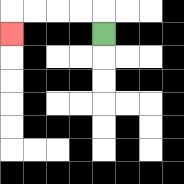{'start': '[4, 1]', 'end': '[0, 1]', 'path_directions': 'U,L,L,L,L,D', 'path_coordinates': '[[4, 1], [4, 0], [3, 0], [2, 0], [1, 0], [0, 0], [0, 1]]'}